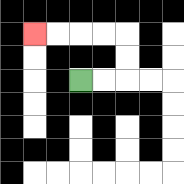{'start': '[3, 3]', 'end': '[1, 1]', 'path_directions': 'R,R,U,U,L,L,L,L', 'path_coordinates': '[[3, 3], [4, 3], [5, 3], [5, 2], [5, 1], [4, 1], [3, 1], [2, 1], [1, 1]]'}